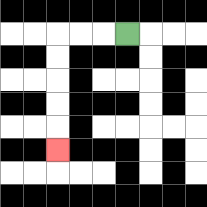{'start': '[5, 1]', 'end': '[2, 6]', 'path_directions': 'L,L,L,D,D,D,D,D', 'path_coordinates': '[[5, 1], [4, 1], [3, 1], [2, 1], [2, 2], [2, 3], [2, 4], [2, 5], [2, 6]]'}